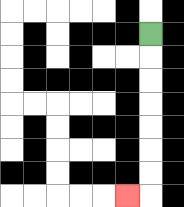{'start': '[6, 1]', 'end': '[5, 8]', 'path_directions': 'D,D,D,D,D,D,D,L', 'path_coordinates': '[[6, 1], [6, 2], [6, 3], [6, 4], [6, 5], [6, 6], [6, 7], [6, 8], [5, 8]]'}